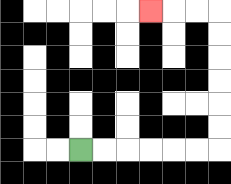{'start': '[3, 6]', 'end': '[6, 0]', 'path_directions': 'R,R,R,R,R,R,U,U,U,U,U,U,L,L,L', 'path_coordinates': '[[3, 6], [4, 6], [5, 6], [6, 6], [7, 6], [8, 6], [9, 6], [9, 5], [9, 4], [9, 3], [9, 2], [9, 1], [9, 0], [8, 0], [7, 0], [6, 0]]'}